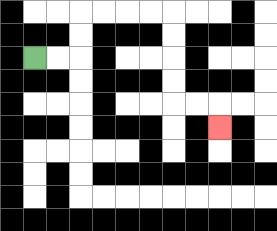{'start': '[1, 2]', 'end': '[9, 5]', 'path_directions': 'R,R,U,U,R,R,R,R,D,D,D,D,R,R,D', 'path_coordinates': '[[1, 2], [2, 2], [3, 2], [3, 1], [3, 0], [4, 0], [5, 0], [6, 0], [7, 0], [7, 1], [7, 2], [7, 3], [7, 4], [8, 4], [9, 4], [9, 5]]'}